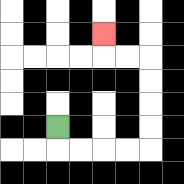{'start': '[2, 5]', 'end': '[4, 1]', 'path_directions': 'D,R,R,R,R,U,U,U,U,L,L,U', 'path_coordinates': '[[2, 5], [2, 6], [3, 6], [4, 6], [5, 6], [6, 6], [6, 5], [6, 4], [6, 3], [6, 2], [5, 2], [4, 2], [4, 1]]'}